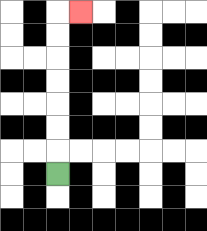{'start': '[2, 7]', 'end': '[3, 0]', 'path_directions': 'U,U,U,U,U,U,U,R', 'path_coordinates': '[[2, 7], [2, 6], [2, 5], [2, 4], [2, 3], [2, 2], [2, 1], [2, 0], [3, 0]]'}